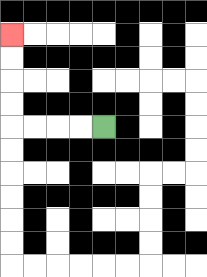{'start': '[4, 5]', 'end': '[0, 1]', 'path_directions': 'L,L,L,L,U,U,U,U', 'path_coordinates': '[[4, 5], [3, 5], [2, 5], [1, 5], [0, 5], [0, 4], [0, 3], [0, 2], [0, 1]]'}